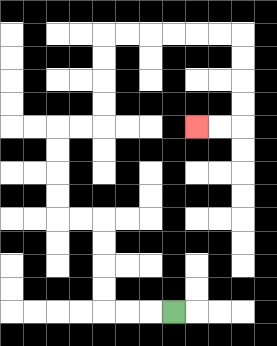{'start': '[7, 13]', 'end': '[8, 5]', 'path_directions': 'L,L,L,U,U,U,U,L,L,U,U,U,U,R,R,U,U,U,U,R,R,R,R,R,R,D,D,D,D,L,L', 'path_coordinates': '[[7, 13], [6, 13], [5, 13], [4, 13], [4, 12], [4, 11], [4, 10], [4, 9], [3, 9], [2, 9], [2, 8], [2, 7], [2, 6], [2, 5], [3, 5], [4, 5], [4, 4], [4, 3], [4, 2], [4, 1], [5, 1], [6, 1], [7, 1], [8, 1], [9, 1], [10, 1], [10, 2], [10, 3], [10, 4], [10, 5], [9, 5], [8, 5]]'}